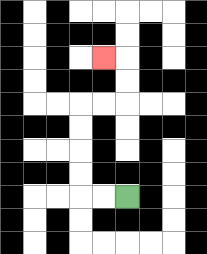{'start': '[5, 8]', 'end': '[4, 2]', 'path_directions': 'L,L,U,U,U,U,R,R,U,U,L', 'path_coordinates': '[[5, 8], [4, 8], [3, 8], [3, 7], [3, 6], [3, 5], [3, 4], [4, 4], [5, 4], [5, 3], [5, 2], [4, 2]]'}